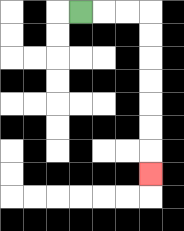{'start': '[3, 0]', 'end': '[6, 7]', 'path_directions': 'R,R,R,D,D,D,D,D,D,D', 'path_coordinates': '[[3, 0], [4, 0], [5, 0], [6, 0], [6, 1], [6, 2], [6, 3], [6, 4], [6, 5], [6, 6], [6, 7]]'}